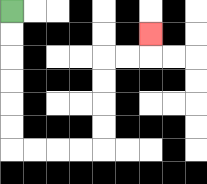{'start': '[0, 0]', 'end': '[6, 1]', 'path_directions': 'D,D,D,D,D,D,R,R,R,R,U,U,U,U,R,R,U', 'path_coordinates': '[[0, 0], [0, 1], [0, 2], [0, 3], [0, 4], [0, 5], [0, 6], [1, 6], [2, 6], [3, 6], [4, 6], [4, 5], [4, 4], [4, 3], [4, 2], [5, 2], [6, 2], [6, 1]]'}